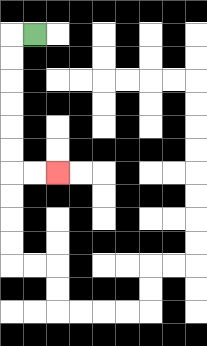{'start': '[1, 1]', 'end': '[2, 7]', 'path_directions': 'L,D,D,D,D,D,D,R,R', 'path_coordinates': '[[1, 1], [0, 1], [0, 2], [0, 3], [0, 4], [0, 5], [0, 6], [0, 7], [1, 7], [2, 7]]'}